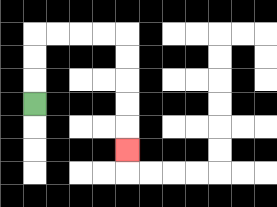{'start': '[1, 4]', 'end': '[5, 6]', 'path_directions': 'U,U,U,R,R,R,R,D,D,D,D,D', 'path_coordinates': '[[1, 4], [1, 3], [1, 2], [1, 1], [2, 1], [3, 1], [4, 1], [5, 1], [5, 2], [5, 3], [5, 4], [5, 5], [5, 6]]'}